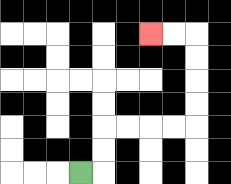{'start': '[3, 7]', 'end': '[6, 1]', 'path_directions': 'R,U,U,R,R,R,R,U,U,U,U,L,L', 'path_coordinates': '[[3, 7], [4, 7], [4, 6], [4, 5], [5, 5], [6, 5], [7, 5], [8, 5], [8, 4], [8, 3], [8, 2], [8, 1], [7, 1], [6, 1]]'}